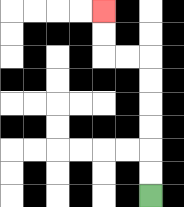{'start': '[6, 8]', 'end': '[4, 0]', 'path_directions': 'U,U,U,U,U,U,L,L,U,U', 'path_coordinates': '[[6, 8], [6, 7], [6, 6], [6, 5], [6, 4], [6, 3], [6, 2], [5, 2], [4, 2], [4, 1], [4, 0]]'}